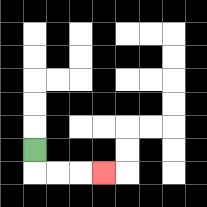{'start': '[1, 6]', 'end': '[4, 7]', 'path_directions': 'D,R,R,R', 'path_coordinates': '[[1, 6], [1, 7], [2, 7], [3, 7], [4, 7]]'}